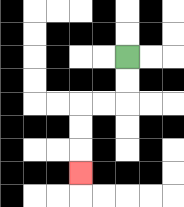{'start': '[5, 2]', 'end': '[3, 7]', 'path_directions': 'D,D,L,L,D,D,D', 'path_coordinates': '[[5, 2], [5, 3], [5, 4], [4, 4], [3, 4], [3, 5], [3, 6], [3, 7]]'}